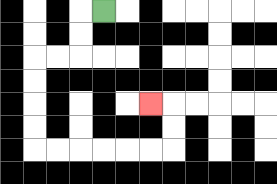{'start': '[4, 0]', 'end': '[6, 4]', 'path_directions': 'L,D,D,L,L,D,D,D,D,R,R,R,R,R,R,U,U,L', 'path_coordinates': '[[4, 0], [3, 0], [3, 1], [3, 2], [2, 2], [1, 2], [1, 3], [1, 4], [1, 5], [1, 6], [2, 6], [3, 6], [4, 6], [5, 6], [6, 6], [7, 6], [7, 5], [7, 4], [6, 4]]'}